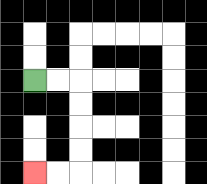{'start': '[1, 3]', 'end': '[1, 7]', 'path_directions': 'R,R,D,D,D,D,L,L', 'path_coordinates': '[[1, 3], [2, 3], [3, 3], [3, 4], [3, 5], [3, 6], [3, 7], [2, 7], [1, 7]]'}